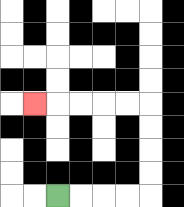{'start': '[2, 8]', 'end': '[1, 4]', 'path_directions': 'R,R,R,R,U,U,U,U,L,L,L,L,L', 'path_coordinates': '[[2, 8], [3, 8], [4, 8], [5, 8], [6, 8], [6, 7], [6, 6], [6, 5], [6, 4], [5, 4], [4, 4], [3, 4], [2, 4], [1, 4]]'}